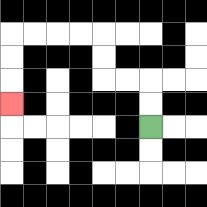{'start': '[6, 5]', 'end': '[0, 4]', 'path_directions': 'U,U,L,L,U,U,L,L,L,L,D,D,D', 'path_coordinates': '[[6, 5], [6, 4], [6, 3], [5, 3], [4, 3], [4, 2], [4, 1], [3, 1], [2, 1], [1, 1], [0, 1], [0, 2], [0, 3], [0, 4]]'}